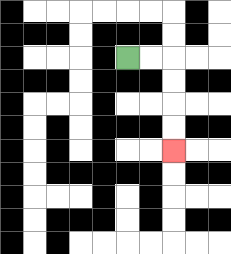{'start': '[5, 2]', 'end': '[7, 6]', 'path_directions': 'R,R,D,D,D,D', 'path_coordinates': '[[5, 2], [6, 2], [7, 2], [7, 3], [7, 4], [7, 5], [7, 6]]'}